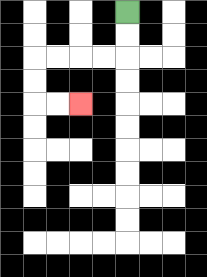{'start': '[5, 0]', 'end': '[3, 4]', 'path_directions': 'D,D,L,L,L,L,D,D,R,R', 'path_coordinates': '[[5, 0], [5, 1], [5, 2], [4, 2], [3, 2], [2, 2], [1, 2], [1, 3], [1, 4], [2, 4], [3, 4]]'}